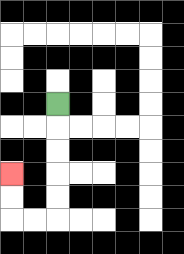{'start': '[2, 4]', 'end': '[0, 7]', 'path_directions': 'D,D,D,D,D,L,L,U,U', 'path_coordinates': '[[2, 4], [2, 5], [2, 6], [2, 7], [2, 8], [2, 9], [1, 9], [0, 9], [0, 8], [0, 7]]'}